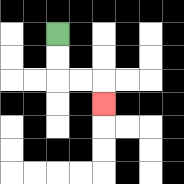{'start': '[2, 1]', 'end': '[4, 4]', 'path_directions': 'D,D,R,R,D', 'path_coordinates': '[[2, 1], [2, 2], [2, 3], [3, 3], [4, 3], [4, 4]]'}